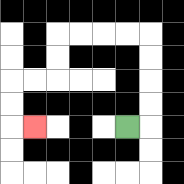{'start': '[5, 5]', 'end': '[1, 5]', 'path_directions': 'R,U,U,U,U,L,L,L,L,D,D,L,L,D,D,R', 'path_coordinates': '[[5, 5], [6, 5], [6, 4], [6, 3], [6, 2], [6, 1], [5, 1], [4, 1], [3, 1], [2, 1], [2, 2], [2, 3], [1, 3], [0, 3], [0, 4], [0, 5], [1, 5]]'}